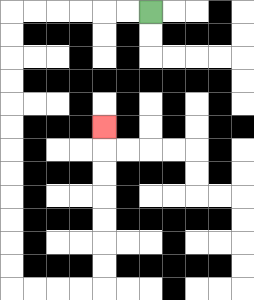{'start': '[6, 0]', 'end': '[4, 5]', 'path_directions': 'L,L,L,L,L,L,D,D,D,D,D,D,D,D,D,D,D,D,R,R,R,R,U,U,U,U,U,U,U', 'path_coordinates': '[[6, 0], [5, 0], [4, 0], [3, 0], [2, 0], [1, 0], [0, 0], [0, 1], [0, 2], [0, 3], [0, 4], [0, 5], [0, 6], [0, 7], [0, 8], [0, 9], [0, 10], [0, 11], [0, 12], [1, 12], [2, 12], [3, 12], [4, 12], [4, 11], [4, 10], [4, 9], [4, 8], [4, 7], [4, 6], [4, 5]]'}